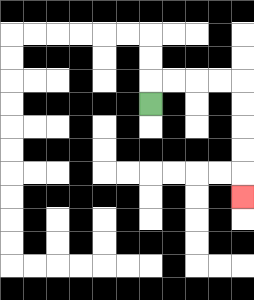{'start': '[6, 4]', 'end': '[10, 8]', 'path_directions': 'U,R,R,R,R,D,D,D,D,D', 'path_coordinates': '[[6, 4], [6, 3], [7, 3], [8, 3], [9, 3], [10, 3], [10, 4], [10, 5], [10, 6], [10, 7], [10, 8]]'}